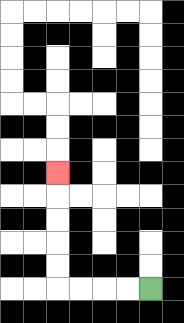{'start': '[6, 12]', 'end': '[2, 7]', 'path_directions': 'L,L,L,L,U,U,U,U,U', 'path_coordinates': '[[6, 12], [5, 12], [4, 12], [3, 12], [2, 12], [2, 11], [2, 10], [2, 9], [2, 8], [2, 7]]'}